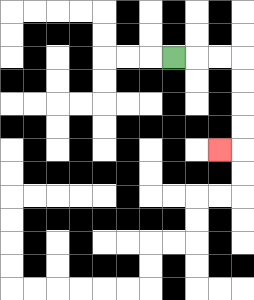{'start': '[7, 2]', 'end': '[9, 6]', 'path_directions': 'R,R,R,D,D,D,D,L', 'path_coordinates': '[[7, 2], [8, 2], [9, 2], [10, 2], [10, 3], [10, 4], [10, 5], [10, 6], [9, 6]]'}